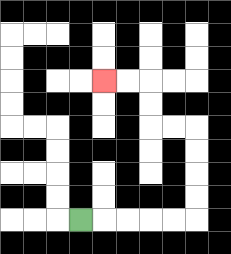{'start': '[3, 9]', 'end': '[4, 3]', 'path_directions': 'R,R,R,R,R,U,U,U,U,L,L,U,U,L,L', 'path_coordinates': '[[3, 9], [4, 9], [5, 9], [6, 9], [7, 9], [8, 9], [8, 8], [8, 7], [8, 6], [8, 5], [7, 5], [6, 5], [6, 4], [6, 3], [5, 3], [4, 3]]'}